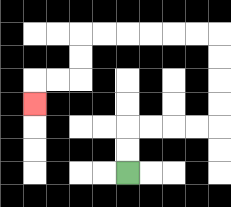{'start': '[5, 7]', 'end': '[1, 4]', 'path_directions': 'U,U,R,R,R,R,U,U,U,U,L,L,L,L,L,L,D,D,L,L,D', 'path_coordinates': '[[5, 7], [5, 6], [5, 5], [6, 5], [7, 5], [8, 5], [9, 5], [9, 4], [9, 3], [9, 2], [9, 1], [8, 1], [7, 1], [6, 1], [5, 1], [4, 1], [3, 1], [3, 2], [3, 3], [2, 3], [1, 3], [1, 4]]'}